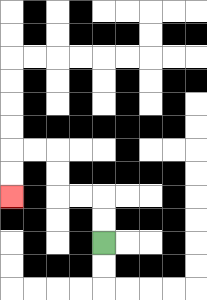{'start': '[4, 10]', 'end': '[0, 8]', 'path_directions': 'U,U,L,L,U,U,L,L,D,D', 'path_coordinates': '[[4, 10], [4, 9], [4, 8], [3, 8], [2, 8], [2, 7], [2, 6], [1, 6], [0, 6], [0, 7], [0, 8]]'}